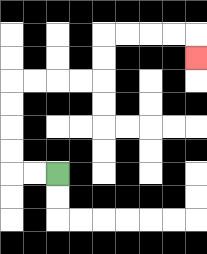{'start': '[2, 7]', 'end': '[8, 2]', 'path_directions': 'L,L,U,U,U,U,R,R,R,R,U,U,R,R,R,R,D', 'path_coordinates': '[[2, 7], [1, 7], [0, 7], [0, 6], [0, 5], [0, 4], [0, 3], [1, 3], [2, 3], [3, 3], [4, 3], [4, 2], [4, 1], [5, 1], [6, 1], [7, 1], [8, 1], [8, 2]]'}